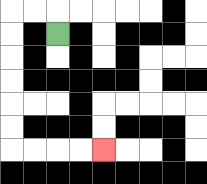{'start': '[2, 1]', 'end': '[4, 6]', 'path_directions': 'U,L,L,D,D,D,D,D,D,R,R,R,R', 'path_coordinates': '[[2, 1], [2, 0], [1, 0], [0, 0], [0, 1], [0, 2], [0, 3], [0, 4], [0, 5], [0, 6], [1, 6], [2, 6], [3, 6], [4, 6]]'}